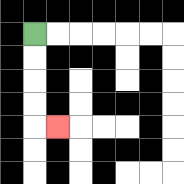{'start': '[1, 1]', 'end': '[2, 5]', 'path_directions': 'D,D,D,D,R', 'path_coordinates': '[[1, 1], [1, 2], [1, 3], [1, 4], [1, 5], [2, 5]]'}